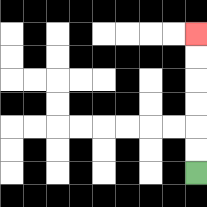{'start': '[8, 7]', 'end': '[8, 1]', 'path_directions': 'U,U,U,U,U,U', 'path_coordinates': '[[8, 7], [8, 6], [8, 5], [8, 4], [8, 3], [8, 2], [8, 1]]'}